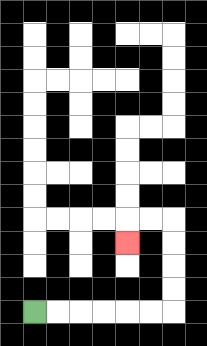{'start': '[1, 13]', 'end': '[5, 10]', 'path_directions': 'R,R,R,R,R,R,U,U,U,U,L,L,D', 'path_coordinates': '[[1, 13], [2, 13], [3, 13], [4, 13], [5, 13], [6, 13], [7, 13], [7, 12], [7, 11], [7, 10], [7, 9], [6, 9], [5, 9], [5, 10]]'}